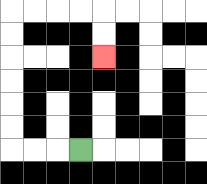{'start': '[3, 6]', 'end': '[4, 2]', 'path_directions': 'L,L,L,U,U,U,U,U,U,R,R,R,R,D,D', 'path_coordinates': '[[3, 6], [2, 6], [1, 6], [0, 6], [0, 5], [0, 4], [0, 3], [0, 2], [0, 1], [0, 0], [1, 0], [2, 0], [3, 0], [4, 0], [4, 1], [4, 2]]'}